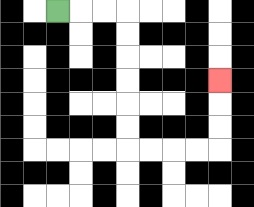{'start': '[2, 0]', 'end': '[9, 3]', 'path_directions': 'R,R,R,D,D,D,D,D,D,R,R,R,R,U,U,U', 'path_coordinates': '[[2, 0], [3, 0], [4, 0], [5, 0], [5, 1], [5, 2], [5, 3], [5, 4], [5, 5], [5, 6], [6, 6], [7, 6], [8, 6], [9, 6], [9, 5], [9, 4], [9, 3]]'}